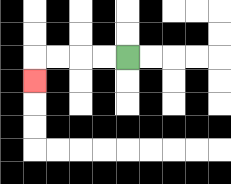{'start': '[5, 2]', 'end': '[1, 3]', 'path_directions': 'L,L,L,L,D', 'path_coordinates': '[[5, 2], [4, 2], [3, 2], [2, 2], [1, 2], [1, 3]]'}